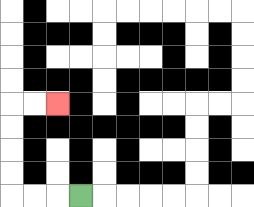{'start': '[3, 8]', 'end': '[2, 4]', 'path_directions': 'L,L,L,U,U,U,U,R,R', 'path_coordinates': '[[3, 8], [2, 8], [1, 8], [0, 8], [0, 7], [0, 6], [0, 5], [0, 4], [1, 4], [2, 4]]'}